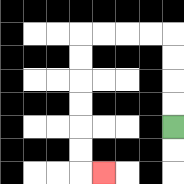{'start': '[7, 5]', 'end': '[4, 7]', 'path_directions': 'U,U,U,U,L,L,L,L,D,D,D,D,D,D,R', 'path_coordinates': '[[7, 5], [7, 4], [7, 3], [7, 2], [7, 1], [6, 1], [5, 1], [4, 1], [3, 1], [3, 2], [3, 3], [3, 4], [3, 5], [3, 6], [3, 7], [4, 7]]'}